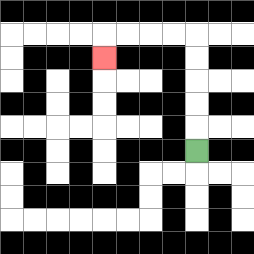{'start': '[8, 6]', 'end': '[4, 2]', 'path_directions': 'U,U,U,U,U,L,L,L,L,D', 'path_coordinates': '[[8, 6], [8, 5], [8, 4], [8, 3], [8, 2], [8, 1], [7, 1], [6, 1], [5, 1], [4, 1], [4, 2]]'}